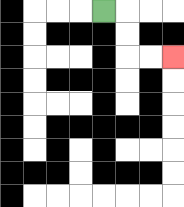{'start': '[4, 0]', 'end': '[7, 2]', 'path_directions': 'R,D,D,R,R', 'path_coordinates': '[[4, 0], [5, 0], [5, 1], [5, 2], [6, 2], [7, 2]]'}